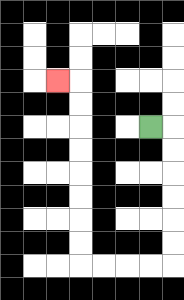{'start': '[6, 5]', 'end': '[2, 3]', 'path_directions': 'R,D,D,D,D,D,D,L,L,L,L,U,U,U,U,U,U,U,U,L', 'path_coordinates': '[[6, 5], [7, 5], [7, 6], [7, 7], [7, 8], [7, 9], [7, 10], [7, 11], [6, 11], [5, 11], [4, 11], [3, 11], [3, 10], [3, 9], [3, 8], [3, 7], [3, 6], [3, 5], [3, 4], [3, 3], [2, 3]]'}